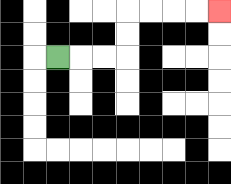{'start': '[2, 2]', 'end': '[9, 0]', 'path_directions': 'R,R,R,U,U,R,R,R,R', 'path_coordinates': '[[2, 2], [3, 2], [4, 2], [5, 2], [5, 1], [5, 0], [6, 0], [7, 0], [8, 0], [9, 0]]'}